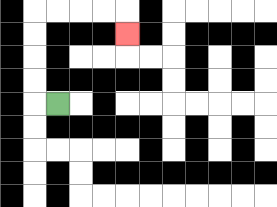{'start': '[2, 4]', 'end': '[5, 1]', 'path_directions': 'L,U,U,U,U,R,R,R,R,D', 'path_coordinates': '[[2, 4], [1, 4], [1, 3], [1, 2], [1, 1], [1, 0], [2, 0], [3, 0], [4, 0], [5, 0], [5, 1]]'}